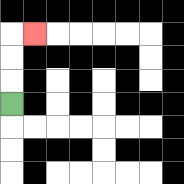{'start': '[0, 4]', 'end': '[1, 1]', 'path_directions': 'U,U,U,R', 'path_coordinates': '[[0, 4], [0, 3], [0, 2], [0, 1], [1, 1]]'}